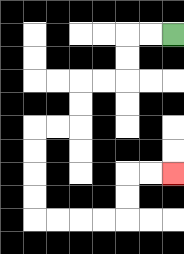{'start': '[7, 1]', 'end': '[7, 7]', 'path_directions': 'L,L,D,D,L,L,D,D,L,L,D,D,D,D,R,R,R,R,U,U,R,R', 'path_coordinates': '[[7, 1], [6, 1], [5, 1], [5, 2], [5, 3], [4, 3], [3, 3], [3, 4], [3, 5], [2, 5], [1, 5], [1, 6], [1, 7], [1, 8], [1, 9], [2, 9], [3, 9], [4, 9], [5, 9], [5, 8], [5, 7], [6, 7], [7, 7]]'}